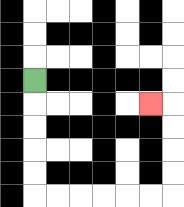{'start': '[1, 3]', 'end': '[6, 4]', 'path_directions': 'D,D,D,D,D,R,R,R,R,R,R,U,U,U,U,L', 'path_coordinates': '[[1, 3], [1, 4], [1, 5], [1, 6], [1, 7], [1, 8], [2, 8], [3, 8], [4, 8], [5, 8], [6, 8], [7, 8], [7, 7], [7, 6], [7, 5], [7, 4], [6, 4]]'}